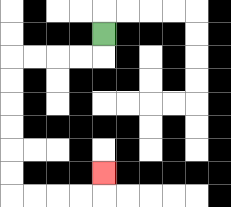{'start': '[4, 1]', 'end': '[4, 7]', 'path_directions': 'D,L,L,L,L,D,D,D,D,D,D,R,R,R,R,U', 'path_coordinates': '[[4, 1], [4, 2], [3, 2], [2, 2], [1, 2], [0, 2], [0, 3], [0, 4], [0, 5], [0, 6], [0, 7], [0, 8], [1, 8], [2, 8], [3, 8], [4, 8], [4, 7]]'}